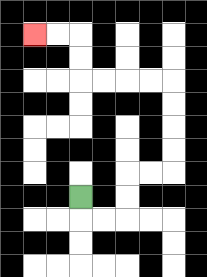{'start': '[3, 8]', 'end': '[1, 1]', 'path_directions': 'D,R,R,U,U,R,R,U,U,U,U,L,L,L,L,U,U,L,L', 'path_coordinates': '[[3, 8], [3, 9], [4, 9], [5, 9], [5, 8], [5, 7], [6, 7], [7, 7], [7, 6], [7, 5], [7, 4], [7, 3], [6, 3], [5, 3], [4, 3], [3, 3], [3, 2], [3, 1], [2, 1], [1, 1]]'}